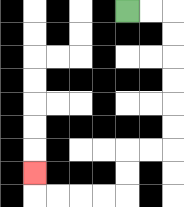{'start': '[5, 0]', 'end': '[1, 7]', 'path_directions': 'R,R,D,D,D,D,D,D,L,L,D,D,L,L,L,L,U', 'path_coordinates': '[[5, 0], [6, 0], [7, 0], [7, 1], [7, 2], [7, 3], [7, 4], [7, 5], [7, 6], [6, 6], [5, 6], [5, 7], [5, 8], [4, 8], [3, 8], [2, 8], [1, 8], [1, 7]]'}